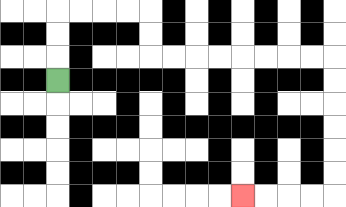{'start': '[2, 3]', 'end': '[10, 8]', 'path_directions': 'U,U,U,R,R,R,R,D,D,R,R,R,R,R,R,R,R,D,D,D,D,D,D,L,L,L,L', 'path_coordinates': '[[2, 3], [2, 2], [2, 1], [2, 0], [3, 0], [4, 0], [5, 0], [6, 0], [6, 1], [6, 2], [7, 2], [8, 2], [9, 2], [10, 2], [11, 2], [12, 2], [13, 2], [14, 2], [14, 3], [14, 4], [14, 5], [14, 6], [14, 7], [14, 8], [13, 8], [12, 8], [11, 8], [10, 8]]'}